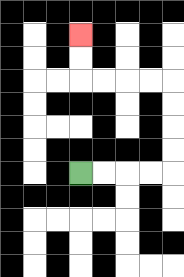{'start': '[3, 7]', 'end': '[3, 1]', 'path_directions': 'R,R,R,R,U,U,U,U,L,L,L,L,U,U', 'path_coordinates': '[[3, 7], [4, 7], [5, 7], [6, 7], [7, 7], [7, 6], [7, 5], [7, 4], [7, 3], [6, 3], [5, 3], [4, 3], [3, 3], [3, 2], [3, 1]]'}